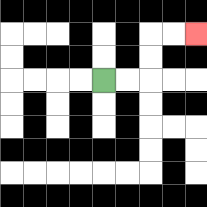{'start': '[4, 3]', 'end': '[8, 1]', 'path_directions': 'R,R,U,U,R,R', 'path_coordinates': '[[4, 3], [5, 3], [6, 3], [6, 2], [6, 1], [7, 1], [8, 1]]'}